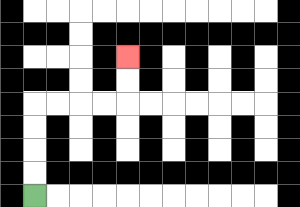{'start': '[1, 8]', 'end': '[5, 2]', 'path_directions': 'U,U,U,U,R,R,R,R,U,U', 'path_coordinates': '[[1, 8], [1, 7], [1, 6], [1, 5], [1, 4], [2, 4], [3, 4], [4, 4], [5, 4], [5, 3], [5, 2]]'}